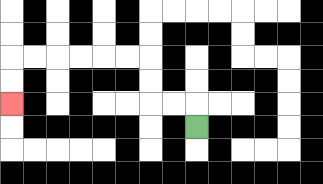{'start': '[8, 5]', 'end': '[0, 4]', 'path_directions': 'U,L,L,U,U,L,L,L,L,L,L,D,D', 'path_coordinates': '[[8, 5], [8, 4], [7, 4], [6, 4], [6, 3], [6, 2], [5, 2], [4, 2], [3, 2], [2, 2], [1, 2], [0, 2], [0, 3], [0, 4]]'}